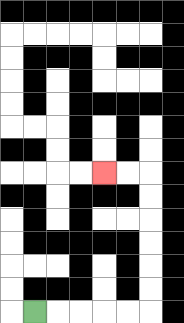{'start': '[1, 13]', 'end': '[4, 7]', 'path_directions': 'R,R,R,R,R,U,U,U,U,U,U,L,L', 'path_coordinates': '[[1, 13], [2, 13], [3, 13], [4, 13], [5, 13], [6, 13], [6, 12], [6, 11], [6, 10], [6, 9], [6, 8], [6, 7], [5, 7], [4, 7]]'}